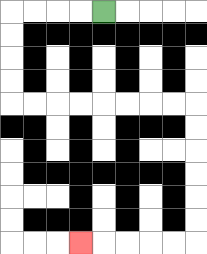{'start': '[4, 0]', 'end': '[3, 10]', 'path_directions': 'L,L,L,L,D,D,D,D,R,R,R,R,R,R,R,R,D,D,D,D,D,D,L,L,L,L,L', 'path_coordinates': '[[4, 0], [3, 0], [2, 0], [1, 0], [0, 0], [0, 1], [0, 2], [0, 3], [0, 4], [1, 4], [2, 4], [3, 4], [4, 4], [5, 4], [6, 4], [7, 4], [8, 4], [8, 5], [8, 6], [8, 7], [8, 8], [8, 9], [8, 10], [7, 10], [6, 10], [5, 10], [4, 10], [3, 10]]'}